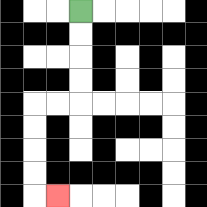{'start': '[3, 0]', 'end': '[2, 8]', 'path_directions': 'D,D,D,D,L,L,D,D,D,D,R', 'path_coordinates': '[[3, 0], [3, 1], [3, 2], [3, 3], [3, 4], [2, 4], [1, 4], [1, 5], [1, 6], [1, 7], [1, 8], [2, 8]]'}